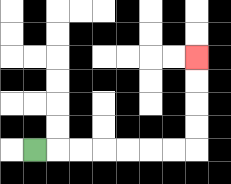{'start': '[1, 6]', 'end': '[8, 2]', 'path_directions': 'R,R,R,R,R,R,R,U,U,U,U', 'path_coordinates': '[[1, 6], [2, 6], [3, 6], [4, 6], [5, 6], [6, 6], [7, 6], [8, 6], [8, 5], [8, 4], [8, 3], [8, 2]]'}